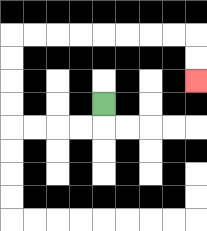{'start': '[4, 4]', 'end': '[8, 3]', 'path_directions': 'D,L,L,L,L,U,U,U,U,R,R,R,R,R,R,R,R,D,D', 'path_coordinates': '[[4, 4], [4, 5], [3, 5], [2, 5], [1, 5], [0, 5], [0, 4], [0, 3], [0, 2], [0, 1], [1, 1], [2, 1], [3, 1], [4, 1], [5, 1], [6, 1], [7, 1], [8, 1], [8, 2], [8, 3]]'}